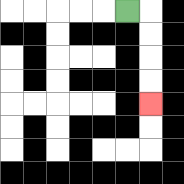{'start': '[5, 0]', 'end': '[6, 4]', 'path_directions': 'R,D,D,D,D', 'path_coordinates': '[[5, 0], [6, 0], [6, 1], [6, 2], [6, 3], [6, 4]]'}